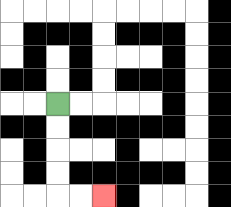{'start': '[2, 4]', 'end': '[4, 8]', 'path_directions': 'D,D,D,D,R,R', 'path_coordinates': '[[2, 4], [2, 5], [2, 6], [2, 7], [2, 8], [3, 8], [4, 8]]'}